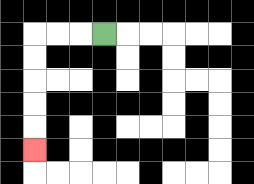{'start': '[4, 1]', 'end': '[1, 6]', 'path_directions': 'L,L,L,D,D,D,D,D', 'path_coordinates': '[[4, 1], [3, 1], [2, 1], [1, 1], [1, 2], [1, 3], [1, 4], [1, 5], [1, 6]]'}